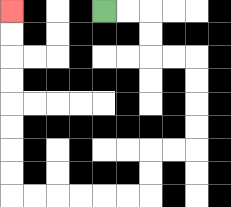{'start': '[4, 0]', 'end': '[0, 0]', 'path_directions': 'R,R,D,D,R,R,D,D,D,D,L,L,D,D,L,L,L,L,L,L,U,U,U,U,U,U,U,U', 'path_coordinates': '[[4, 0], [5, 0], [6, 0], [6, 1], [6, 2], [7, 2], [8, 2], [8, 3], [8, 4], [8, 5], [8, 6], [7, 6], [6, 6], [6, 7], [6, 8], [5, 8], [4, 8], [3, 8], [2, 8], [1, 8], [0, 8], [0, 7], [0, 6], [0, 5], [0, 4], [0, 3], [0, 2], [0, 1], [0, 0]]'}